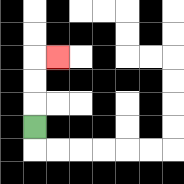{'start': '[1, 5]', 'end': '[2, 2]', 'path_directions': 'U,U,U,R', 'path_coordinates': '[[1, 5], [1, 4], [1, 3], [1, 2], [2, 2]]'}